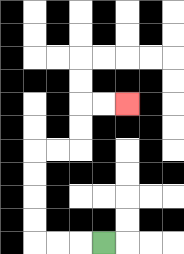{'start': '[4, 10]', 'end': '[5, 4]', 'path_directions': 'L,L,L,U,U,U,U,R,R,U,U,R,R', 'path_coordinates': '[[4, 10], [3, 10], [2, 10], [1, 10], [1, 9], [1, 8], [1, 7], [1, 6], [2, 6], [3, 6], [3, 5], [3, 4], [4, 4], [5, 4]]'}